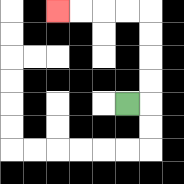{'start': '[5, 4]', 'end': '[2, 0]', 'path_directions': 'R,U,U,U,U,L,L,L,L', 'path_coordinates': '[[5, 4], [6, 4], [6, 3], [6, 2], [6, 1], [6, 0], [5, 0], [4, 0], [3, 0], [2, 0]]'}